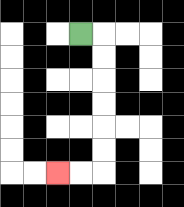{'start': '[3, 1]', 'end': '[2, 7]', 'path_directions': 'R,D,D,D,D,D,D,L,L', 'path_coordinates': '[[3, 1], [4, 1], [4, 2], [4, 3], [4, 4], [4, 5], [4, 6], [4, 7], [3, 7], [2, 7]]'}